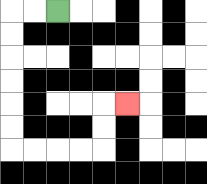{'start': '[2, 0]', 'end': '[5, 4]', 'path_directions': 'L,L,D,D,D,D,D,D,R,R,R,R,U,U,R', 'path_coordinates': '[[2, 0], [1, 0], [0, 0], [0, 1], [0, 2], [0, 3], [0, 4], [0, 5], [0, 6], [1, 6], [2, 6], [3, 6], [4, 6], [4, 5], [4, 4], [5, 4]]'}